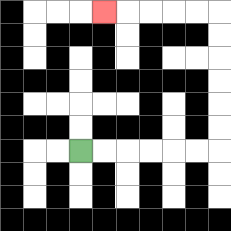{'start': '[3, 6]', 'end': '[4, 0]', 'path_directions': 'R,R,R,R,R,R,U,U,U,U,U,U,L,L,L,L,L', 'path_coordinates': '[[3, 6], [4, 6], [5, 6], [6, 6], [7, 6], [8, 6], [9, 6], [9, 5], [9, 4], [9, 3], [9, 2], [9, 1], [9, 0], [8, 0], [7, 0], [6, 0], [5, 0], [4, 0]]'}